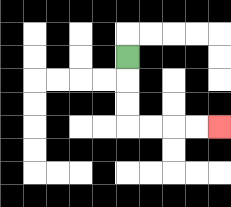{'start': '[5, 2]', 'end': '[9, 5]', 'path_directions': 'D,D,D,R,R,R,R', 'path_coordinates': '[[5, 2], [5, 3], [5, 4], [5, 5], [6, 5], [7, 5], [8, 5], [9, 5]]'}